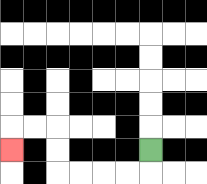{'start': '[6, 6]', 'end': '[0, 6]', 'path_directions': 'D,L,L,L,L,U,U,L,L,D', 'path_coordinates': '[[6, 6], [6, 7], [5, 7], [4, 7], [3, 7], [2, 7], [2, 6], [2, 5], [1, 5], [0, 5], [0, 6]]'}